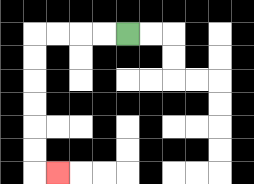{'start': '[5, 1]', 'end': '[2, 7]', 'path_directions': 'L,L,L,L,D,D,D,D,D,D,R', 'path_coordinates': '[[5, 1], [4, 1], [3, 1], [2, 1], [1, 1], [1, 2], [1, 3], [1, 4], [1, 5], [1, 6], [1, 7], [2, 7]]'}